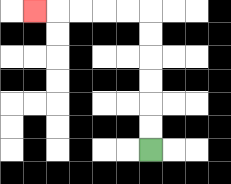{'start': '[6, 6]', 'end': '[1, 0]', 'path_directions': 'U,U,U,U,U,U,L,L,L,L,L', 'path_coordinates': '[[6, 6], [6, 5], [6, 4], [6, 3], [6, 2], [6, 1], [6, 0], [5, 0], [4, 0], [3, 0], [2, 0], [1, 0]]'}